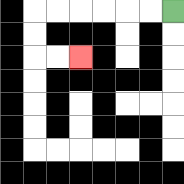{'start': '[7, 0]', 'end': '[3, 2]', 'path_directions': 'L,L,L,L,L,L,D,D,R,R', 'path_coordinates': '[[7, 0], [6, 0], [5, 0], [4, 0], [3, 0], [2, 0], [1, 0], [1, 1], [1, 2], [2, 2], [3, 2]]'}